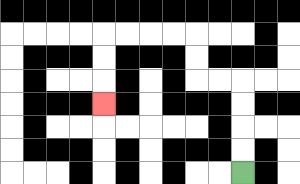{'start': '[10, 7]', 'end': '[4, 4]', 'path_directions': 'U,U,U,U,L,L,U,U,L,L,L,L,D,D,D', 'path_coordinates': '[[10, 7], [10, 6], [10, 5], [10, 4], [10, 3], [9, 3], [8, 3], [8, 2], [8, 1], [7, 1], [6, 1], [5, 1], [4, 1], [4, 2], [4, 3], [4, 4]]'}